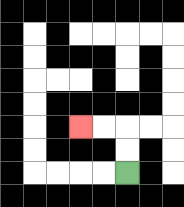{'start': '[5, 7]', 'end': '[3, 5]', 'path_directions': 'U,U,L,L', 'path_coordinates': '[[5, 7], [5, 6], [5, 5], [4, 5], [3, 5]]'}